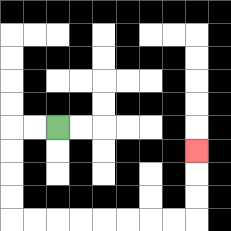{'start': '[2, 5]', 'end': '[8, 6]', 'path_directions': 'L,L,D,D,D,D,R,R,R,R,R,R,R,R,U,U,U', 'path_coordinates': '[[2, 5], [1, 5], [0, 5], [0, 6], [0, 7], [0, 8], [0, 9], [1, 9], [2, 9], [3, 9], [4, 9], [5, 9], [6, 9], [7, 9], [8, 9], [8, 8], [8, 7], [8, 6]]'}